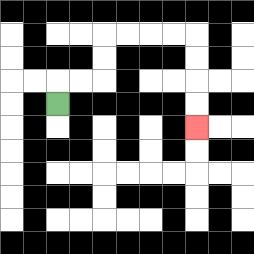{'start': '[2, 4]', 'end': '[8, 5]', 'path_directions': 'U,R,R,U,U,R,R,R,R,D,D,D,D', 'path_coordinates': '[[2, 4], [2, 3], [3, 3], [4, 3], [4, 2], [4, 1], [5, 1], [6, 1], [7, 1], [8, 1], [8, 2], [8, 3], [8, 4], [8, 5]]'}